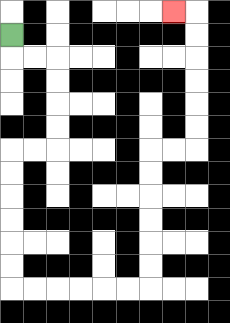{'start': '[0, 1]', 'end': '[7, 0]', 'path_directions': 'D,R,R,D,D,D,D,L,L,D,D,D,D,D,D,R,R,R,R,R,R,U,U,U,U,U,U,R,R,U,U,U,U,U,U,L', 'path_coordinates': '[[0, 1], [0, 2], [1, 2], [2, 2], [2, 3], [2, 4], [2, 5], [2, 6], [1, 6], [0, 6], [0, 7], [0, 8], [0, 9], [0, 10], [0, 11], [0, 12], [1, 12], [2, 12], [3, 12], [4, 12], [5, 12], [6, 12], [6, 11], [6, 10], [6, 9], [6, 8], [6, 7], [6, 6], [7, 6], [8, 6], [8, 5], [8, 4], [8, 3], [8, 2], [8, 1], [8, 0], [7, 0]]'}